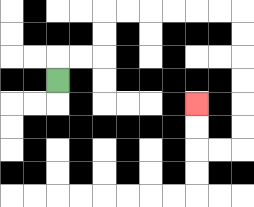{'start': '[2, 3]', 'end': '[8, 4]', 'path_directions': 'U,R,R,U,U,R,R,R,R,R,R,D,D,D,D,D,D,L,L,U,U', 'path_coordinates': '[[2, 3], [2, 2], [3, 2], [4, 2], [4, 1], [4, 0], [5, 0], [6, 0], [7, 0], [8, 0], [9, 0], [10, 0], [10, 1], [10, 2], [10, 3], [10, 4], [10, 5], [10, 6], [9, 6], [8, 6], [8, 5], [8, 4]]'}